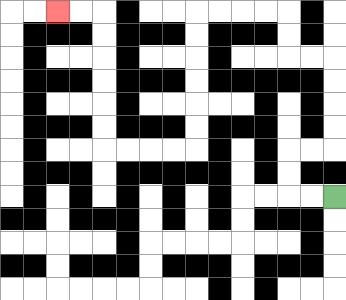{'start': '[14, 8]', 'end': '[2, 0]', 'path_directions': 'L,L,U,U,R,R,U,U,U,U,L,L,U,U,L,L,L,L,D,D,D,D,D,D,L,L,L,L,U,U,U,U,U,U,L,L', 'path_coordinates': '[[14, 8], [13, 8], [12, 8], [12, 7], [12, 6], [13, 6], [14, 6], [14, 5], [14, 4], [14, 3], [14, 2], [13, 2], [12, 2], [12, 1], [12, 0], [11, 0], [10, 0], [9, 0], [8, 0], [8, 1], [8, 2], [8, 3], [8, 4], [8, 5], [8, 6], [7, 6], [6, 6], [5, 6], [4, 6], [4, 5], [4, 4], [4, 3], [4, 2], [4, 1], [4, 0], [3, 0], [2, 0]]'}